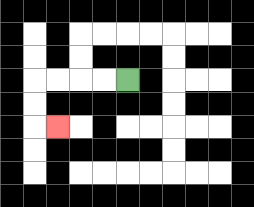{'start': '[5, 3]', 'end': '[2, 5]', 'path_directions': 'L,L,L,L,D,D,R', 'path_coordinates': '[[5, 3], [4, 3], [3, 3], [2, 3], [1, 3], [1, 4], [1, 5], [2, 5]]'}